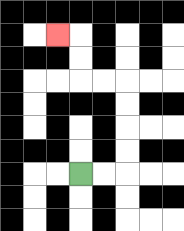{'start': '[3, 7]', 'end': '[2, 1]', 'path_directions': 'R,R,U,U,U,U,L,L,U,U,L', 'path_coordinates': '[[3, 7], [4, 7], [5, 7], [5, 6], [5, 5], [5, 4], [5, 3], [4, 3], [3, 3], [3, 2], [3, 1], [2, 1]]'}